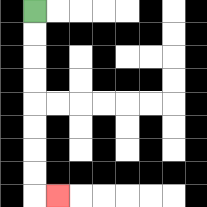{'start': '[1, 0]', 'end': '[2, 8]', 'path_directions': 'D,D,D,D,D,D,D,D,R', 'path_coordinates': '[[1, 0], [1, 1], [1, 2], [1, 3], [1, 4], [1, 5], [1, 6], [1, 7], [1, 8], [2, 8]]'}